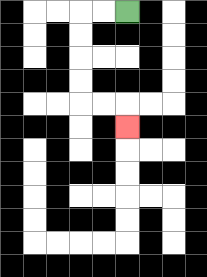{'start': '[5, 0]', 'end': '[5, 5]', 'path_directions': 'L,L,D,D,D,D,R,R,D', 'path_coordinates': '[[5, 0], [4, 0], [3, 0], [3, 1], [3, 2], [3, 3], [3, 4], [4, 4], [5, 4], [5, 5]]'}